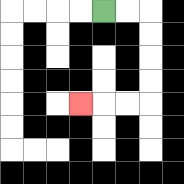{'start': '[4, 0]', 'end': '[3, 4]', 'path_directions': 'R,R,D,D,D,D,L,L,L', 'path_coordinates': '[[4, 0], [5, 0], [6, 0], [6, 1], [6, 2], [6, 3], [6, 4], [5, 4], [4, 4], [3, 4]]'}